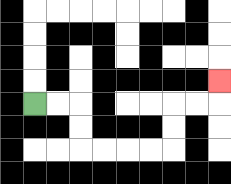{'start': '[1, 4]', 'end': '[9, 3]', 'path_directions': 'R,R,D,D,R,R,R,R,U,U,R,R,U', 'path_coordinates': '[[1, 4], [2, 4], [3, 4], [3, 5], [3, 6], [4, 6], [5, 6], [6, 6], [7, 6], [7, 5], [7, 4], [8, 4], [9, 4], [9, 3]]'}